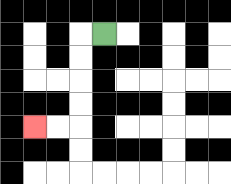{'start': '[4, 1]', 'end': '[1, 5]', 'path_directions': 'L,D,D,D,D,L,L', 'path_coordinates': '[[4, 1], [3, 1], [3, 2], [3, 3], [3, 4], [3, 5], [2, 5], [1, 5]]'}